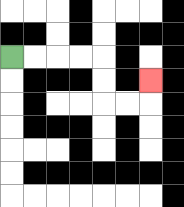{'start': '[0, 2]', 'end': '[6, 3]', 'path_directions': 'R,R,R,R,D,D,R,R,U', 'path_coordinates': '[[0, 2], [1, 2], [2, 2], [3, 2], [4, 2], [4, 3], [4, 4], [5, 4], [6, 4], [6, 3]]'}